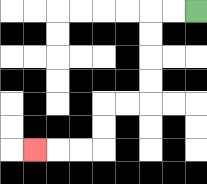{'start': '[8, 0]', 'end': '[1, 6]', 'path_directions': 'L,L,D,D,D,D,L,L,D,D,L,L,L', 'path_coordinates': '[[8, 0], [7, 0], [6, 0], [6, 1], [6, 2], [6, 3], [6, 4], [5, 4], [4, 4], [4, 5], [4, 6], [3, 6], [2, 6], [1, 6]]'}